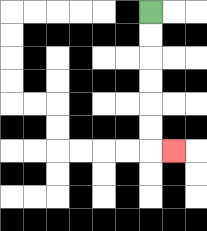{'start': '[6, 0]', 'end': '[7, 6]', 'path_directions': 'D,D,D,D,D,D,R', 'path_coordinates': '[[6, 0], [6, 1], [6, 2], [6, 3], [6, 4], [6, 5], [6, 6], [7, 6]]'}